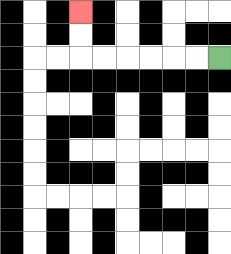{'start': '[9, 2]', 'end': '[3, 0]', 'path_directions': 'L,L,L,L,L,L,U,U', 'path_coordinates': '[[9, 2], [8, 2], [7, 2], [6, 2], [5, 2], [4, 2], [3, 2], [3, 1], [3, 0]]'}